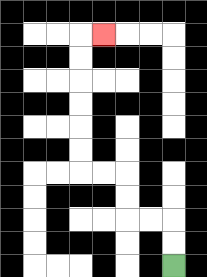{'start': '[7, 11]', 'end': '[4, 1]', 'path_directions': 'U,U,L,L,U,U,L,L,U,U,U,U,U,U,R', 'path_coordinates': '[[7, 11], [7, 10], [7, 9], [6, 9], [5, 9], [5, 8], [5, 7], [4, 7], [3, 7], [3, 6], [3, 5], [3, 4], [3, 3], [3, 2], [3, 1], [4, 1]]'}